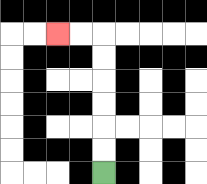{'start': '[4, 7]', 'end': '[2, 1]', 'path_directions': 'U,U,U,U,U,U,L,L', 'path_coordinates': '[[4, 7], [4, 6], [4, 5], [4, 4], [4, 3], [4, 2], [4, 1], [3, 1], [2, 1]]'}